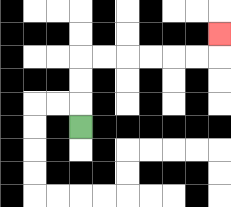{'start': '[3, 5]', 'end': '[9, 1]', 'path_directions': 'U,U,U,R,R,R,R,R,R,U', 'path_coordinates': '[[3, 5], [3, 4], [3, 3], [3, 2], [4, 2], [5, 2], [6, 2], [7, 2], [8, 2], [9, 2], [9, 1]]'}